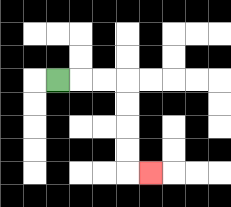{'start': '[2, 3]', 'end': '[6, 7]', 'path_directions': 'R,R,R,D,D,D,D,R', 'path_coordinates': '[[2, 3], [3, 3], [4, 3], [5, 3], [5, 4], [5, 5], [5, 6], [5, 7], [6, 7]]'}